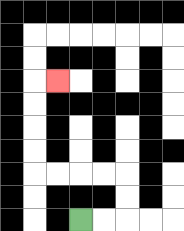{'start': '[3, 9]', 'end': '[2, 3]', 'path_directions': 'R,R,U,U,L,L,L,L,U,U,U,U,R', 'path_coordinates': '[[3, 9], [4, 9], [5, 9], [5, 8], [5, 7], [4, 7], [3, 7], [2, 7], [1, 7], [1, 6], [1, 5], [1, 4], [1, 3], [2, 3]]'}